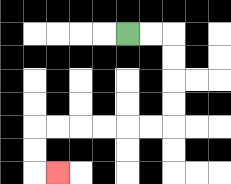{'start': '[5, 1]', 'end': '[2, 7]', 'path_directions': 'R,R,D,D,D,D,L,L,L,L,L,L,D,D,R', 'path_coordinates': '[[5, 1], [6, 1], [7, 1], [7, 2], [7, 3], [7, 4], [7, 5], [6, 5], [5, 5], [4, 5], [3, 5], [2, 5], [1, 5], [1, 6], [1, 7], [2, 7]]'}